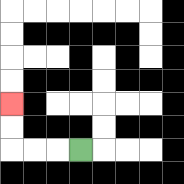{'start': '[3, 6]', 'end': '[0, 4]', 'path_directions': 'L,L,L,U,U', 'path_coordinates': '[[3, 6], [2, 6], [1, 6], [0, 6], [0, 5], [0, 4]]'}